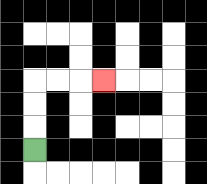{'start': '[1, 6]', 'end': '[4, 3]', 'path_directions': 'U,U,U,R,R,R', 'path_coordinates': '[[1, 6], [1, 5], [1, 4], [1, 3], [2, 3], [3, 3], [4, 3]]'}